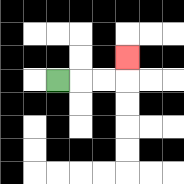{'start': '[2, 3]', 'end': '[5, 2]', 'path_directions': 'R,R,R,U', 'path_coordinates': '[[2, 3], [3, 3], [4, 3], [5, 3], [5, 2]]'}